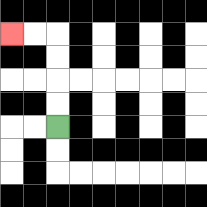{'start': '[2, 5]', 'end': '[0, 1]', 'path_directions': 'U,U,U,U,L,L', 'path_coordinates': '[[2, 5], [2, 4], [2, 3], [2, 2], [2, 1], [1, 1], [0, 1]]'}